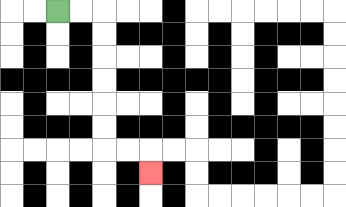{'start': '[2, 0]', 'end': '[6, 7]', 'path_directions': 'R,R,D,D,D,D,D,D,R,R,D', 'path_coordinates': '[[2, 0], [3, 0], [4, 0], [4, 1], [4, 2], [4, 3], [4, 4], [4, 5], [4, 6], [5, 6], [6, 6], [6, 7]]'}